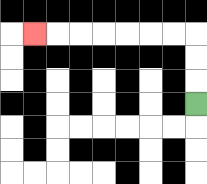{'start': '[8, 4]', 'end': '[1, 1]', 'path_directions': 'U,U,U,L,L,L,L,L,L,L', 'path_coordinates': '[[8, 4], [8, 3], [8, 2], [8, 1], [7, 1], [6, 1], [5, 1], [4, 1], [3, 1], [2, 1], [1, 1]]'}